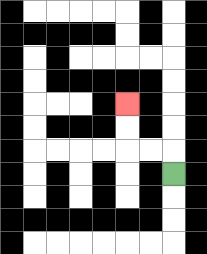{'start': '[7, 7]', 'end': '[5, 4]', 'path_directions': 'U,L,L,U,U', 'path_coordinates': '[[7, 7], [7, 6], [6, 6], [5, 6], [5, 5], [5, 4]]'}